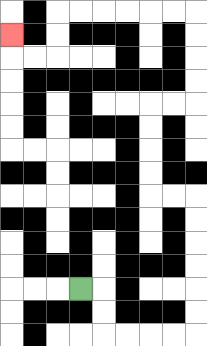{'start': '[3, 12]', 'end': '[0, 1]', 'path_directions': 'R,D,D,R,R,R,R,U,U,U,U,U,U,L,L,U,U,U,U,R,R,U,U,U,U,L,L,L,L,L,L,D,D,L,L,U', 'path_coordinates': '[[3, 12], [4, 12], [4, 13], [4, 14], [5, 14], [6, 14], [7, 14], [8, 14], [8, 13], [8, 12], [8, 11], [8, 10], [8, 9], [8, 8], [7, 8], [6, 8], [6, 7], [6, 6], [6, 5], [6, 4], [7, 4], [8, 4], [8, 3], [8, 2], [8, 1], [8, 0], [7, 0], [6, 0], [5, 0], [4, 0], [3, 0], [2, 0], [2, 1], [2, 2], [1, 2], [0, 2], [0, 1]]'}